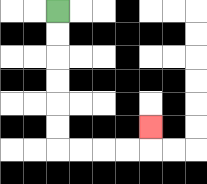{'start': '[2, 0]', 'end': '[6, 5]', 'path_directions': 'D,D,D,D,D,D,R,R,R,R,U', 'path_coordinates': '[[2, 0], [2, 1], [2, 2], [2, 3], [2, 4], [2, 5], [2, 6], [3, 6], [4, 6], [5, 6], [6, 6], [6, 5]]'}